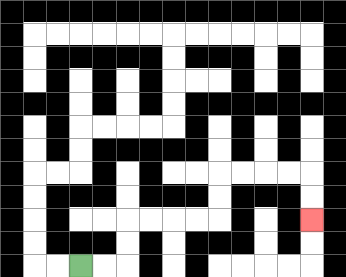{'start': '[3, 11]', 'end': '[13, 9]', 'path_directions': 'R,R,U,U,R,R,R,R,U,U,R,R,R,R,D,D', 'path_coordinates': '[[3, 11], [4, 11], [5, 11], [5, 10], [5, 9], [6, 9], [7, 9], [8, 9], [9, 9], [9, 8], [9, 7], [10, 7], [11, 7], [12, 7], [13, 7], [13, 8], [13, 9]]'}